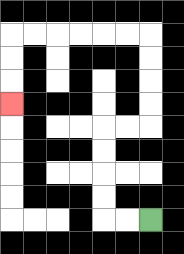{'start': '[6, 9]', 'end': '[0, 4]', 'path_directions': 'L,L,U,U,U,U,R,R,U,U,U,U,L,L,L,L,L,L,D,D,D', 'path_coordinates': '[[6, 9], [5, 9], [4, 9], [4, 8], [4, 7], [4, 6], [4, 5], [5, 5], [6, 5], [6, 4], [6, 3], [6, 2], [6, 1], [5, 1], [4, 1], [3, 1], [2, 1], [1, 1], [0, 1], [0, 2], [0, 3], [0, 4]]'}